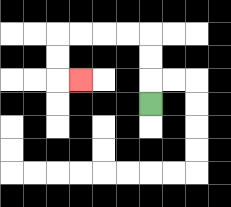{'start': '[6, 4]', 'end': '[3, 3]', 'path_directions': 'U,U,U,L,L,L,L,D,D,R', 'path_coordinates': '[[6, 4], [6, 3], [6, 2], [6, 1], [5, 1], [4, 1], [3, 1], [2, 1], [2, 2], [2, 3], [3, 3]]'}